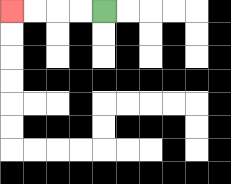{'start': '[4, 0]', 'end': '[0, 0]', 'path_directions': 'L,L,L,L', 'path_coordinates': '[[4, 0], [3, 0], [2, 0], [1, 0], [0, 0]]'}